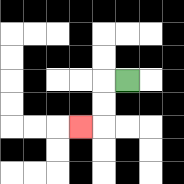{'start': '[5, 3]', 'end': '[3, 5]', 'path_directions': 'L,D,D,L', 'path_coordinates': '[[5, 3], [4, 3], [4, 4], [4, 5], [3, 5]]'}